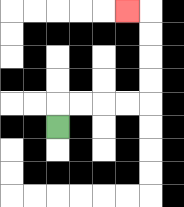{'start': '[2, 5]', 'end': '[5, 0]', 'path_directions': 'U,R,R,R,R,U,U,U,U,L', 'path_coordinates': '[[2, 5], [2, 4], [3, 4], [4, 4], [5, 4], [6, 4], [6, 3], [6, 2], [6, 1], [6, 0], [5, 0]]'}